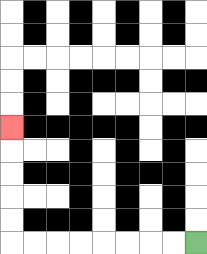{'start': '[8, 10]', 'end': '[0, 5]', 'path_directions': 'L,L,L,L,L,L,L,L,U,U,U,U,U', 'path_coordinates': '[[8, 10], [7, 10], [6, 10], [5, 10], [4, 10], [3, 10], [2, 10], [1, 10], [0, 10], [0, 9], [0, 8], [0, 7], [0, 6], [0, 5]]'}